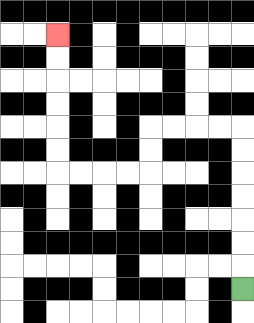{'start': '[10, 12]', 'end': '[2, 1]', 'path_directions': 'U,U,U,U,U,U,U,L,L,L,L,D,D,L,L,L,L,U,U,U,U,U,U', 'path_coordinates': '[[10, 12], [10, 11], [10, 10], [10, 9], [10, 8], [10, 7], [10, 6], [10, 5], [9, 5], [8, 5], [7, 5], [6, 5], [6, 6], [6, 7], [5, 7], [4, 7], [3, 7], [2, 7], [2, 6], [2, 5], [2, 4], [2, 3], [2, 2], [2, 1]]'}